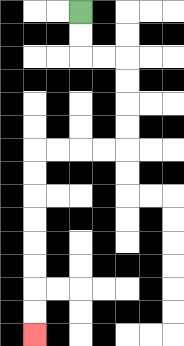{'start': '[3, 0]', 'end': '[1, 14]', 'path_directions': 'D,D,R,R,D,D,D,D,L,L,L,L,D,D,D,D,D,D,D,D', 'path_coordinates': '[[3, 0], [3, 1], [3, 2], [4, 2], [5, 2], [5, 3], [5, 4], [5, 5], [5, 6], [4, 6], [3, 6], [2, 6], [1, 6], [1, 7], [1, 8], [1, 9], [1, 10], [1, 11], [1, 12], [1, 13], [1, 14]]'}